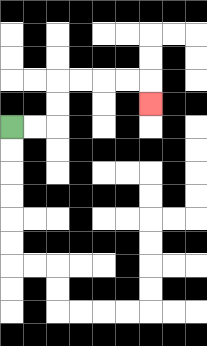{'start': '[0, 5]', 'end': '[6, 4]', 'path_directions': 'R,R,U,U,R,R,R,R,D', 'path_coordinates': '[[0, 5], [1, 5], [2, 5], [2, 4], [2, 3], [3, 3], [4, 3], [5, 3], [6, 3], [6, 4]]'}